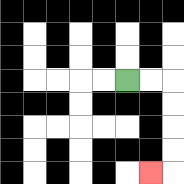{'start': '[5, 3]', 'end': '[6, 7]', 'path_directions': 'R,R,D,D,D,D,L', 'path_coordinates': '[[5, 3], [6, 3], [7, 3], [7, 4], [7, 5], [7, 6], [7, 7], [6, 7]]'}